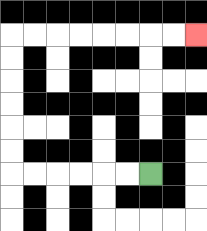{'start': '[6, 7]', 'end': '[8, 1]', 'path_directions': 'L,L,L,L,L,L,U,U,U,U,U,U,R,R,R,R,R,R,R,R', 'path_coordinates': '[[6, 7], [5, 7], [4, 7], [3, 7], [2, 7], [1, 7], [0, 7], [0, 6], [0, 5], [0, 4], [0, 3], [0, 2], [0, 1], [1, 1], [2, 1], [3, 1], [4, 1], [5, 1], [6, 1], [7, 1], [8, 1]]'}